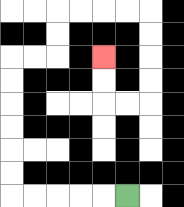{'start': '[5, 8]', 'end': '[4, 2]', 'path_directions': 'L,L,L,L,L,U,U,U,U,U,U,R,R,U,U,R,R,R,R,D,D,D,D,L,L,U,U', 'path_coordinates': '[[5, 8], [4, 8], [3, 8], [2, 8], [1, 8], [0, 8], [0, 7], [0, 6], [0, 5], [0, 4], [0, 3], [0, 2], [1, 2], [2, 2], [2, 1], [2, 0], [3, 0], [4, 0], [5, 0], [6, 0], [6, 1], [6, 2], [6, 3], [6, 4], [5, 4], [4, 4], [4, 3], [4, 2]]'}